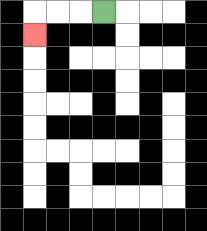{'start': '[4, 0]', 'end': '[1, 1]', 'path_directions': 'L,L,L,D', 'path_coordinates': '[[4, 0], [3, 0], [2, 0], [1, 0], [1, 1]]'}